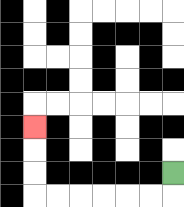{'start': '[7, 7]', 'end': '[1, 5]', 'path_directions': 'D,L,L,L,L,L,L,U,U,U', 'path_coordinates': '[[7, 7], [7, 8], [6, 8], [5, 8], [4, 8], [3, 8], [2, 8], [1, 8], [1, 7], [1, 6], [1, 5]]'}